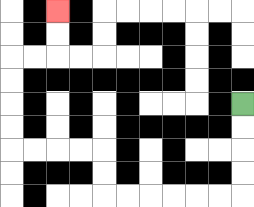{'start': '[10, 4]', 'end': '[2, 0]', 'path_directions': 'D,D,D,D,L,L,L,L,L,L,U,U,L,L,L,L,U,U,U,U,R,R,U,U', 'path_coordinates': '[[10, 4], [10, 5], [10, 6], [10, 7], [10, 8], [9, 8], [8, 8], [7, 8], [6, 8], [5, 8], [4, 8], [4, 7], [4, 6], [3, 6], [2, 6], [1, 6], [0, 6], [0, 5], [0, 4], [0, 3], [0, 2], [1, 2], [2, 2], [2, 1], [2, 0]]'}